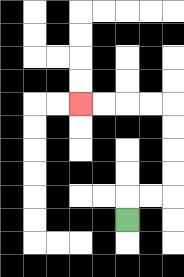{'start': '[5, 9]', 'end': '[3, 4]', 'path_directions': 'U,R,R,U,U,U,U,L,L,L,L', 'path_coordinates': '[[5, 9], [5, 8], [6, 8], [7, 8], [7, 7], [7, 6], [7, 5], [7, 4], [6, 4], [5, 4], [4, 4], [3, 4]]'}